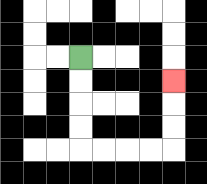{'start': '[3, 2]', 'end': '[7, 3]', 'path_directions': 'D,D,D,D,R,R,R,R,U,U,U', 'path_coordinates': '[[3, 2], [3, 3], [3, 4], [3, 5], [3, 6], [4, 6], [5, 6], [6, 6], [7, 6], [7, 5], [7, 4], [7, 3]]'}